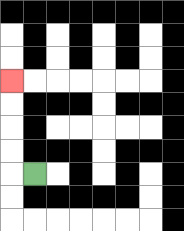{'start': '[1, 7]', 'end': '[0, 3]', 'path_directions': 'L,U,U,U,U', 'path_coordinates': '[[1, 7], [0, 7], [0, 6], [0, 5], [0, 4], [0, 3]]'}